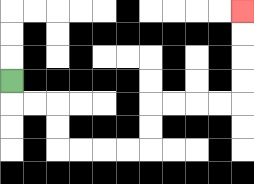{'start': '[0, 3]', 'end': '[10, 0]', 'path_directions': 'D,R,R,D,D,R,R,R,R,U,U,R,R,R,R,U,U,U,U', 'path_coordinates': '[[0, 3], [0, 4], [1, 4], [2, 4], [2, 5], [2, 6], [3, 6], [4, 6], [5, 6], [6, 6], [6, 5], [6, 4], [7, 4], [8, 4], [9, 4], [10, 4], [10, 3], [10, 2], [10, 1], [10, 0]]'}